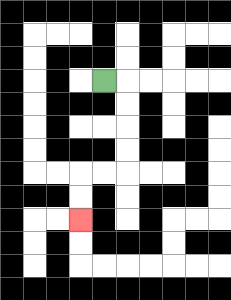{'start': '[4, 3]', 'end': '[3, 9]', 'path_directions': 'R,D,D,D,D,L,L,D,D', 'path_coordinates': '[[4, 3], [5, 3], [5, 4], [5, 5], [5, 6], [5, 7], [4, 7], [3, 7], [3, 8], [3, 9]]'}